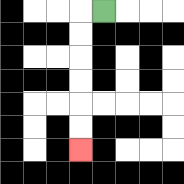{'start': '[4, 0]', 'end': '[3, 6]', 'path_directions': 'L,D,D,D,D,D,D', 'path_coordinates': '[[4, 0], [3, 0], [3, 1], [3, 2], [3, 3], [3, 4], [3, 5], [3, 6]]'}